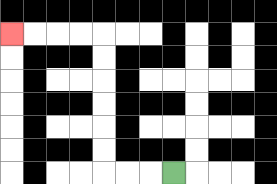{'start': '[7, 7]', 'end': '[0, 1]', 'path_directions': 'L,L,L,U,U,U,U,U,U,L,L,L,L', 'path_coordinates': '[[7, 7], [6, 7], [5, 7], [4, 7], [4, 6], [4, 5], [4, 4], [4, 3], [4, 2], [4, 1], [3, 1], [2, 1], [1, 1], [0, 1]]'}